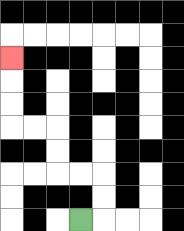{'start': '[3, 9]', 'end': '[0, 2]', 'path_directions': 'R,U,U,L,L,U,U,L,L,U,U,U', 'path_coordinates': '[[3, 9], [4, 9], [4, 8], [4, 7], [3, 7], [2, 7], [2, 6], [2, 5], [1, 5], [0, 5], [0, 4], [0, 3], [0, 2]]'}